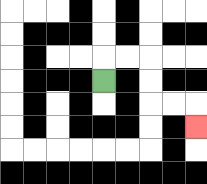{'start': '[4, 3]', 'end': '[8, 5]', 'path_directions': 'U,R,R,D,D,R,R,D', 'path_coordinates': '[[4, 3], [4, 2], [5, 2], [6, 2], [6, 3], [6, 4], [7, 4], [8, 4], [8, 5]]'}